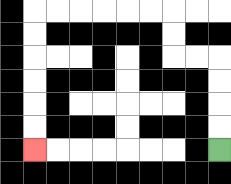{'start': '[9, 6]', 'end': '[1, 6]', 'path_directions': 'U,U,U,U,L,L,U,U,L,L,L,L,L,L,D,D,D,D,D,D', 'path_coordinates': '[[9, 6], [9, 5], [9, 4], [9, 3], [9, 2], [8, 2], [7, 2], [7, 1], [7, 0], [6, 0], [5, 0], [4, 0], [3, 0], [2, 0], [1, 0], [1, 1], [1, 2], [1, 3], [1, 4], [1, 5], [1, 6]]'}